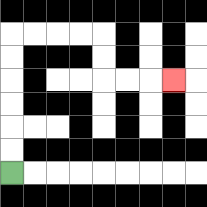{'start': '[0, 7]', 'end': '[7, 3]', 'path_directions': 'U,U,U,U,U,U,R,R,R,R,D,D,R,R,R', 'path_coordinates': '[[0, 7], [0, 6], [0, 5], [0, 4], [0, 3], [0, 2], [0, 1], [1, 1], [2, 1], [3, 1], [4, 1], [4, 2], [4, 3], [5, 3], [6, 3], [7, 3]]'}